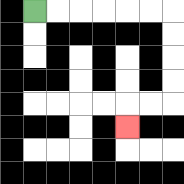{'start': '[1, 0]', 'end': '[5, 5]', 'path_directions': 'R,R,R,R,R,R,D,D,D,D,L,L,D', 'path_coordinates': '[[1, 0], [2, 0], [3, 0], [4, 0], [5, 0], [6, 0], [7, 0], [7, 1], [7, 2], [7, 3], [7, 4], [6, 4], [5, 4], [5, 5]]'}